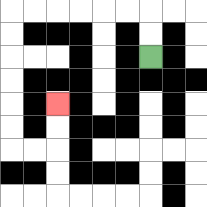{'start': '[6, 2]', 'end': '[2, 4]', 'path_directions': 'U,U,L,L,L,L,L,L,D,D,D,D,D,D,R,R,U,U', 'path_coordinates': '[[6, 2], [6, 1], [6, 0], [5, 0], [4, 0], [3, 0], [2, 0], [1, 0], [0, 0], [0, 1], [0, 2], [0, 3], [0, 4], [0, 5], [0, 6], [1, 6], [2, 6], [2, 5], [2, 4]]'}